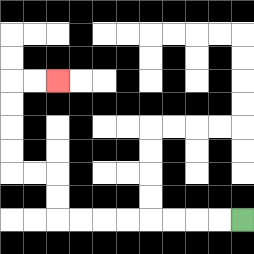{'start': '[10, 9]', 'end': '[2, 3]', 'path_directions': 'L,L,L,L,L,L,L,L,U,U,L,L,U,U,U,U,R,R', 'path_coordinates': '[[10, 9], [9, 9], [8, 9], [7, 9], [6, 9], [5, 9], [4, 9], [3, 9], [2, 9], [2, 8], [2, 7], [1, 7], [0, 7], [0, 6], [0, 5], [0, 4], [0, 3], [1, 3], [2, 3]]'}